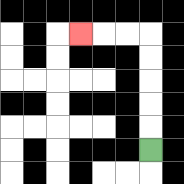{'start': '[6, 6]', 'end': '[3, 1]', 'path_directions': 'U,U,U,U,U,L,L,L', 'path_coordinates': '[[6, 6], [6, 5], [6, 4], [6, 3], [6, 2], [6, 1], [5, 1], [4, 1], [3, 1]]'}